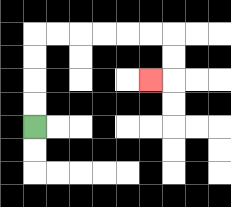{'start': '[1, 5]', 'end': '[6, 3]', 'path_directions': 'U,U,U,U,R,R,R,R,R,R,D,D,L', 'path_coordinates': '[[1, 5], [1, 4], [1, 3], [1, 2], [1, 1], [2, 1], [3, 1], [4, 1], [5, 1], [6, 1], [7, 1], [7, 2], [7, 3], [6, 3]]'}